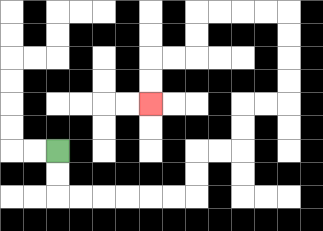{'start': '[2, 6]', 'end': '[6, 4]', 'path_directions': 'D,D,R,R,R,R,R,R,U,U,R,R,U,U,R,R,U,U,U,U,L,L,L,L,D,D,L,L,D,D', 'path_coordinates': '[[2, 6], [2, 7], [2, 8], [3, 8], [4, 8], [5, 8], [6, 8], [7, 8], [8, 8], [8, 7], [8, 6], [9, 6], [10, 6], [10, 5], [10, 4], [11, 4], [12, 4], [12, 3], [12, 2], [12, 1], [12, 0], [11, 0], [10, 0], [9, 0], [8, 0], [8, 1], [8, 2], [7, 2], [6, 2], [6, 3], [6, 4]]'}